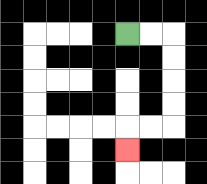{'start': '[5, 1]', 'end': '[5, 6]', 'path_directions': 'R,R,D,D,D,D,L,L,D', 'path_coordinates': '[[5, 1], [6, 1], [7, 1], [7, 2], [7, 3], [7, 4], [7, 5], [6, 5], [5, 5], [5, 6]]'}